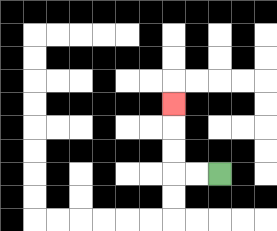{'start': '[9, 7]', 'end': '[7, 4]', 'path_directions': 'L,L,U,U,U', 'path_coordinates': '[[9, 7], [8, 7], [7, 7], [7, 6], [7, 5], [7, 4]]'}